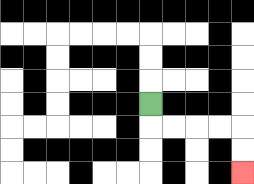{'start': '[6, 4]', 'end': '[10, 7]', 'path_directions': 'D,R,R,R,R,D,D', 'path_coordinates': '[[6, 4], [6, 5], [7, 5], [8, 5], [9, 5], [10, 5], [10, 6], [10, 7]]'}